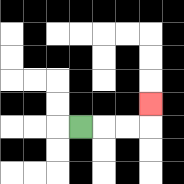{'start': '[3, 5]', 'end': '[6, 4]', 'path_directions': 'R,R,R,U', 'path_coordinates': '[[3, 5], [4, 5], [5, 5], [6, 5], [6, 4]]'}